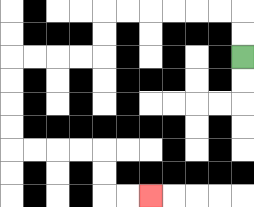{'start': '[10, 2]', 'end': '[6, 8]', 'path_directions': 'U,U,L,L,L,L,L,L,D,D,L,L,L,L,D,D,D,D,R,R,R,R,D,D,R,R', 'path_coordinates': '[[10, 2], [10, 1], [10, 0], [9, 0], [8, 0], [7, 0], [6, 0], [5, 0], [4, 0], [4, 1], [4, 2], [3, 2], [2, 2], [1, 2], [0, 2], [0, 3], [0, 4], [0, 5], [0, 6], [1, 6], [2, 6], [3, 6], [4, 6], [4, 7], [4, 8], [5, 8], [6, 8]]'}